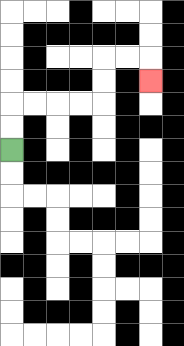{'start': '[0, 6]', 'end': '[6, 3]', 'path_directions': 'U,U,R,R,R,R,U,U,R,R,D', 'path_coordinates': '[[0, 6], [0, 5], [0, 4], [1, 4], [2, 4], [3, 4], [4, 4], [4, 3], [4, 2], [5, 2], [6, 2], [6, 3]]'}